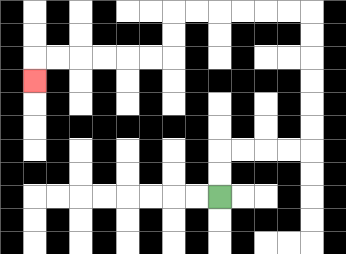{'start': '[9, 8]', 'end': '[1, 3]', 'path_directions': 'U,U,R,R,R,R,U,U,U,U,U,U,L,L,L,L,L,L,D,D,L,L,L,L,L,L,D', 'path_coordinates': '[[9, 8], [9, 7], [9, 6], [10, 6], [11, 6], [12, 6], [13, 6], [13, 5], [13, 4], [13, 3], [13, 2], [13, 1], [13, 0], [12, 0], [11, 0], [10, 0], [9, 0], [8, 0], [7, 0], [7, 1], [7, 2], [6, 2], [5, 2], [4, 2], [3, 2], [2, 2], [1, 2], [1, 3]]'}